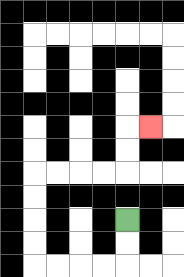{'start': '[5, 9]', 'end': '[6, 5]', 'path_directions': 'D,D,L,L,L,L,U,U,U,U,R,R,R,R,U,U,R', 'path_coordinates': '[[5, 9], [5, 10], [5, 11], [4, 11], [3, 11], [2, 11], [1, 11], [1, 10], [1, 9], [1, 8], [1, 7], [2, 7], [3, 7], [4, 7], [5, 7], [5, 6], [5, 5], [6, 5]]'}